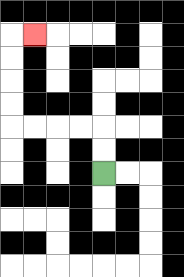{'start': '[4, 7]', 'end': '[1, 1]', 'path_directions': 'U,U,L,L,L,L,U,U,U,U,R', 'path_coordinates': '[[4, 7], [4, 6], [4, 5], [3, 5], [2, 5], [1, 5], [0, 5], [0, 4], [0, 3], [0, 2], [0, 1], [1, 1]]'}